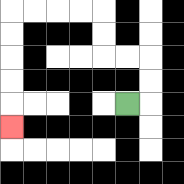{'start': '[5, 4]', 'end': '[0, 5]', 'path_directions': 'R,U,U,L,L,U,U,L,L,L,L,D,D,D,D,D', 'path_coordinates': '[[5, 4], [6, 4], [6, 3], [6, 2], [5, 2], [4, 2], [4, 1], [4, 0], [3, 0], [2, 0], [1, 0], [0, 0], [0, 1], [0, 2], [0, 3], [0, 4], [0, 5]]'}